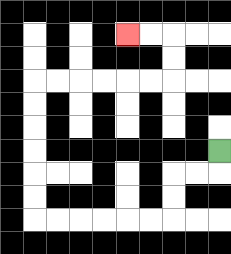{'start': '[9, 6]', 'end': '[5, 1]', 'path_directions': 'D,L,L,D,D,L,L,L,L,L,L,U,U,U,U,U,U,R,R,R,R,R,R,U,U,L,L', 'path_coordinates': '[[9, 6], [9, 7], [8, 7], [7, 7], [7, 8], [7, 9], [6, 9], [5, 9], [4, 9], [3, 9], [2, 9], [1, 9], [1, 8], [1, 7], [1, 6], [1, 5], [1, 4], [1, 3], [2, 3], [3, 3], [4, 3], [5, 3], [6, 3], [7, 3], [7, 2], [7, 1], [6, 1], [5, 1]]'}